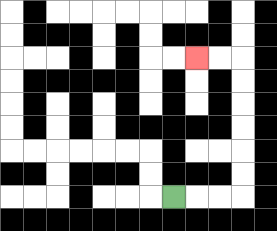{'start': '[7, 8]', 'end': '[8, 2]', 'path_directions': 'R,R,R,U,U,U,U,U,U,L,L', 'path_coordinates': '[[7, 8], [8, 8], [9, 8], [10, 8], [10, 7], [10, 6], [10, 5], [10, 4], [10, 3], [10, 2], [9, 2], [8, 2]]'}